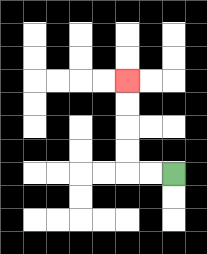{'start': '[7, 7]', 'end': '[5, 3]', 'path_directions': 'L,L,U,U,U,U', 'path_coordinates': '[[7, 7], [6, 7], [5, 7], [5, 6], [5, 5], [5, 4], [5, 3]]'}